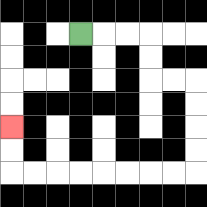{'start': '[3, 1]', 'end': '[0, 5]', 'path_directions': 'R,R,R,D,D,R,R,D,D,D,D,L,L,L,L,L,L,L,L,U,U', 'path_coordinates': '[[3, 1], [4, 1], [5, 1], [6, 1], [6, 2], [6, 3], [7, 3], [8, 3], [8, 4], [8, 5], [8, 6], [8, 7], [7, 7], [6, 7], [5, 7], [4, 7], [3, 7], [2, 7], [1, 7], [0, 7], [0, 6], [0, 5]]'}